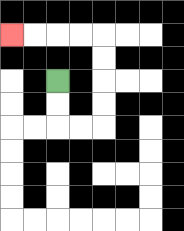{'start': '[2, 3]', 'end': '[0, 1]', 'path_directions': 'D,D,R,R,U,U,U,U,L,L,L,L', 'path_coordinates': '[[2, 3], [2, 4], [2, 5], [3, 5], [4, 5], [4, 4], [4, 3], [4, 2], [4, 1], [3, 1], [2, 1], [1, 1], [0, 1]]'}